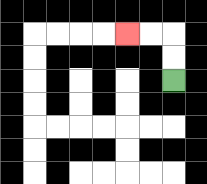{'start': '[7, 3]', 'end': '[5, 1]', 'path_directions': 'U,U,L,L', 'path_coordinates': '[[7, 3], [7, 2], [7, 1], [6, 1], [5, 1]]'}